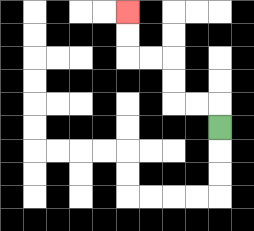{'start': '[9, 5]', 'end': '[5, 0]', 'path_directions': 'U,L,L,U,U,L,L,U,U', 'path_coordinates': '[[9, 5], [9, 4], [8, 4], [7, 4], [7, 3], [7, 2], [6, 2], [5, 2], [5, 1], [5, 0]]'}